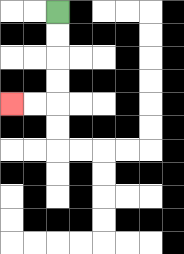{'start': '[2, 0]', 'end': '[0, 4]', 'path_directions': 'D,D,D,D,L,L', 'path_coordinates': '[[2, 0], [2, 1], [2, 2], [2, 3], [2, 4], [1, 4], [0, 4]]'}